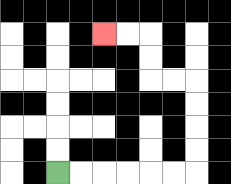{'start': '[2, 7]', 'end': '[4, 1]', 'path_directions': 'R,R,R,R,R,R,U,U,U,U,L,L,U,U,L,L', 'path_coordinates': '[[2, 7], [3, 7], [4, 7], [5, 7], [6, 7], [7, 7], [8, 7], [8, 6], [8, 5], [8, 4], [8, 3], [7, 3], [6, 3], [6, 2], [6, 1], [5, 1], [4, 1]]'}